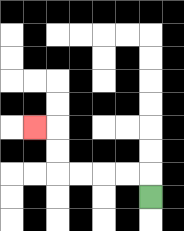{'start': '[6, 8]', 'end': '[1, 5]', 'path_directions': 'U,L,L,L,L,U,U,L', 'path_coordinates': '[[6, 8], [6, 7], [5, 7], [4, 7], [3, 7], [2, 7], [2, 6], [2, 5], [1, 5]]'}